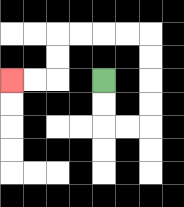{'start': '[4, 3]', 'end': '[0, 3]', 'path_directions': 'D,D,R,R,U,U,U,U,L,L,L,L,D,D,L,L', 'path_coordinates': '[[4, 3], [4, 4], [4, 5], [5, 5], [6, 5], [6, 4], [6, 3], [6, 2], [6, 1], [5, 1], [4, 1], [3, 1], [2, 1], [2, 2], [2, 3], [1, 3], [0, 3]]'}